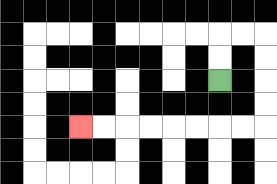{'start': '[9, 3]', 'end': '[3, 5]', 'path_directions': 'U,U,R,R,D,D,D,D,L,L,L,L,L,L,L,L', 'path_coordinates': '[[9, 3], [9, 2], [9, 1], [10, 1], [11, 1], [11, 2], [11, 3], [11, 4], [11, 5], [10, 5], [9, 5], [8, 5], [7, 5], [6, 5], [5, 5], [4, 5], [3, 5]]'}